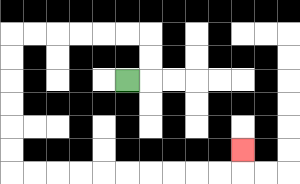{'start': '[5, 3]', 'end': '[10, 6]', 'path_directions': 'R,U,U,L,L,L,L,L,L,D,D,D,D,D,D,R,R,R,R,R,R,R,R,R,R,U', 'path_coordinates': '[[5, 3], [6, 3], [6, 2], [6, 1], [5, 1], [4, 1], [3, 1], [2, 1], [1, 1], [0, 1], [0, 2], [0, 3], [0, 4], [0, 5], [0, 6], [0, 7], [1, 7], [2, 7], [3, 7], [4, 7], [5, 7], [6, 7], [7, 7], [8, 7], [9, 7], [10, 7], [10, 6]]'}